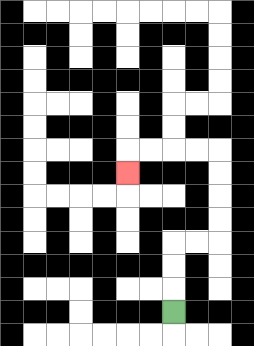{'start': '[7, 13]', 'end': '[5, 7]', 'path_directions': 'U,U,U,R,R,U,U,U,U,L,L,L,L,D', 'path_coordinates': '[[7, 13], [7, 12], [7, 11], [7, 10], [8, 10], [9, 10], [9, 9], [9, 8], [9, 7], [9, 6], [8, 6], [7, 6], [6, 6], [5, 6], [5, 7]]'}